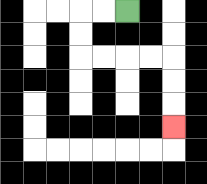{'start': '[5, 0]', 'end': '[7, 5]', 'path_directions': 'L,L,D,D,R,R,R,R,D,D,D', 'path_coordinates': '[[5, 0], [4, 0], [3, 0], [3, 1], [3, 2], [4, 2], [5, 2], [6, 2], [7, 2], [7, 3], [7, 4], [7, 5]]'}